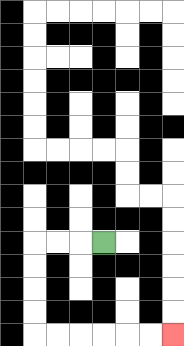{'start': '[4, 10]', 'end': '[7, 14]', 'path_directions': 'L,L,L,D,D,D,D,R,R,R,R,R,R', 'path_coordinates': '[[4, 10], [3, 10], [2, 10], [1, 10], [1, 11], [1, 12], [1, 13], [1, 14], [2, 14], [3, 14], [4, 14], [5, 14], [6, 14], [7, 14]]'}